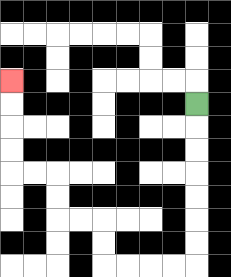{'start': '[8, 4]', 'end': '[0, 3]', 'path_directions': 'D,D,D,D,D,D,D,L,L,L,L,U,U,L,L,U,U,L,L,U,U,U,U', 'path_coordinates': '[[8, 4], [8, 5], [8, 6], [8, 7], [8, 8], [8, 9], [8, 10], [8, 11], [7, 11], [6, 11], [5, 11], [4, 11], [4, 10], [4, 9], [3, 9], [2, 9], [2, 8], [2, 7], [1, 7], [0, 7], [0, 6], [0, 5], [0, 4], [0, 3]]'}